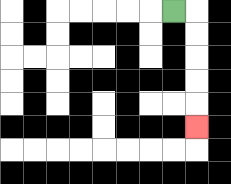{'start': '[7, 0]', 'end': '[8, 5]', 'path_directions': 'R,D,D,D,D,D', 'path_coordinates': '[[7, 0], [8, 0], [8, 1], [8, 2], [8, 3], [8, 4], [8, 5]]'}